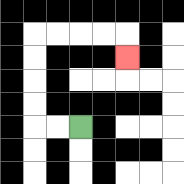{'start': '[3, 5]', 'end': '[5, 2]', 'path_directions': 'L,L,U,U,U,U,R,R,R,R,D', 'path_coordinates': '[[3, 5], [2, 5], [1, 5], [1, 4], [1, 3], [1, 2], [1, 1], [2, 1], [3, 1], [4, 1], [5, 1], [5, 2]]'}